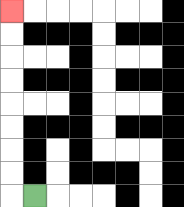{'start': '[1, 8]', 'end': '[0, 0]', 'path_directions': 'L,U,U,U,U,U,U,U,U', 'path_coordinates': '[[1, 8], [0, 8], [0, 7], [0, 6], [0, 5], [0, 4], [0, 3], [0, 2], [0, 1], [0, 0]]'}